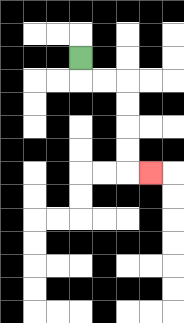{'start': '[3, 2]', 'end': '[6, 7]', 'path_directions': 'D,R,R,D,D,D,D,R', 'path_coordinates': '[[3, 2], [3, 3], [4, 3], [5, 3], [5, 4], [5, 5], [5, 6], [5, 7], [6, 7]]'}